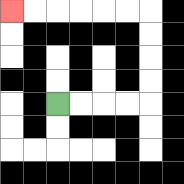{'start': '[2, 4]', 'end': '[0, 0]', 'path_directions': 'R,R,R,R,U,U,U,U,L,L,L,L,L,L', 'path_coordinates': '[[2, 4], [3, 4], [4, 4], [5, 4], [6, 4], [6, 3], [6, 2], [6, 1], [6, 0], [5, 0], [4, 0], [3, 0], [2, 0], [1, 0], [0, 0]]'}